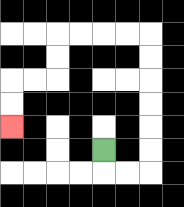{'start': '[4, 6]', 'end': '[0, 5]', 'path_directions': 'D,R,R,U,U,U,U,U,U,L,L,L,L,D,D,L,L,D,D', 'path_coordinates': '[[4, 6], [4, 7], [5, 7], [6, 7], [6, 6], [6, 5], [6, 4], [6, 3], [6, 2], [6, 1], [5, 1], [4, 1], [3, 1], [2, 1], [2, 2], [2, 3], [1, 3], [0, 3], [0, 4], [0, 5]]'}